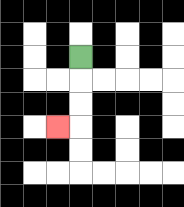{'start': '[3, 2]', 'end': '[2, 5]', 'path_directions': 'D,D,D,L', 'path_coordinates': '[[3, 2], [3, 3], [3, 4], [3, 5], [2, 5]]'}